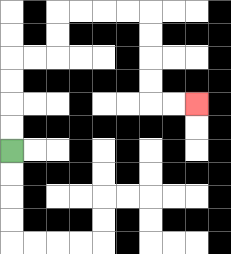{'start': '[0, 6]', 'end': '[8, 4]', 'path_directions': 'U,U,U,U,R,R,U,U,R,R,R,R,D,D,D,D,R,R', 'path_coordinates': '[[0, 6], [0, 5], [0, 4], [0, 3], [0, 2], [1, 2], [2, 2], [2, 1], [2, 0], [3, 0], [4, 0], [5, 0], [6, 0], [6, 1], [6, 2], [6, 3], [6, 4], [7, 4], [8, 4]]'}